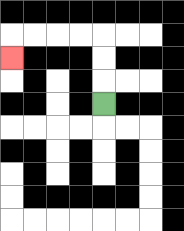{'start': '[4, 4]', 'end': '[0, 2]', 'path_directions': 'U,U,U,L,L,L,L,D', 'path_coordinates': '[[4, 4], [4, 3], [4, 2], [4, 1], [3, 1], [2, 1], [1, 1], [0, 1], [0, 2]]'}